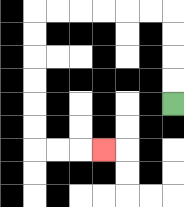{'start': '[7, 4]', 'end': '[4, 6]', 'path_directions': 'U,U,U,U,L,L,L,L,L,L,D,D,D,D,D,D,R,R,R', 'path_coordinates': '[[7, 4], [7, 3], [7, 2], [7, 1], [7, 0], [6, 0], [5, 0], [4, 0], [3, 0], [2, 0], [1, 0], [1, 1], [1, 2], [1, 3], [1, 4], [1, 5], [1, 6], [2, 6], [3, 6], [4, 6]]'}